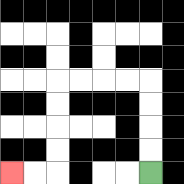{'start': '[6, 7]', 'end': '[0, 7]', 'path_directions': 'U,U,U,U,L,L,L,L,D,D,D,D,L,L', 'path_coordinates': '[[6, 7], [6, 6], [6, 5], [6, 4], [6, 3], [5, 3], [4, 3], [3, 3], [2, 3], [2, 4], [2, 5], [2, 6], [2, 7], [1, 7], [0, 7]]'}